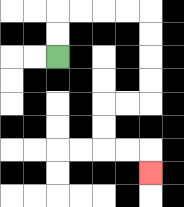{'start': '[2, 2]', 'end': '[6, 7]', 'path_directions': 'U,U,R,R,R,R,D,D,D,D,L,L,D,D,R,R,D', 'path_coordinates': '[[2, 2], [2, 1], [2, 0], [3, 0], [4, 0], [5, 0], [6, 0], [6, 1], [6, 2], [6, 3], [6, 4], [5, 4], [4, 4], [4, 5], [4, 6], [5, 6], [6, 6], [6, 7]]'}